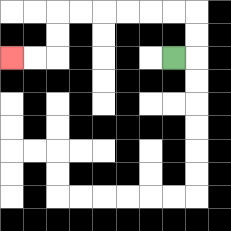{'start': '[7, 2]', 'end': '[0, 2]', 'path_directions': 'R,U,U,L,L,L,L,L,L,D,D,L,L', 'path_coordinates': '[[7, 2], [8, 2], [8, 1], [8, 0], [7, 0], [6, 0], [5, 0], [4, 0], [3, 0], [2, 0], [2, 1], [2, 2], [1, 2], [0, 2]]'}